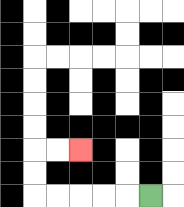{'start': '[6, 8]', 'end': '[3, 6]', 'path_directions': 'L,L,L,L,L,U,U,R,R', 'path_coordinates': '[[6, 8], [5, 8], [4, 8], [3, 8], [2, 8], [1, 8], [1, 7], [1, 6], [2, 6], [3, 6]]'}